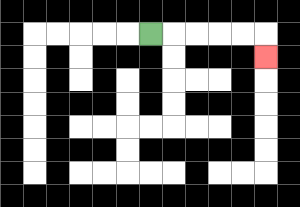{'start': '[6, 1]', 'end': '[11, 2]', 'path_directions': 'R,R,R,R,R,D', 'path_coordinates': '[[6, 1], [7, 1], [8, 1], [9, 1], [10, 1], [11, 1], [11, 2]]'}